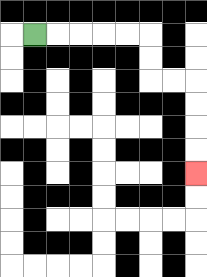{'start': '[1, 1]', 'end': '[8, 7]', 'path_directions': 'R,R,R,R,R,D,D,R,R,D,D,D,D', 'path_coordinates': '[[1, 1], [2, 1], [3, 1], [4, 1], [5, 1], [6, 1], [6, 2], [6, 3], [7, 3], [8, 3], [8, 4], [8, 5], [8, 6], [8, 7]]'}